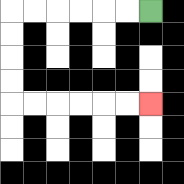{'start': '[6, 0]', 'end': '[6, 4]', 'path_directions': 'L,L,L,L,L,L,D,D,D,D,R,R,R,R,R,R', 'path_coordinates': '[[6, 0], [5, 0], [4, 0], [3, 0], [2, 0], [1, 0], [0, 0], [0, 1], [0, 2], [0, 3], [0, 4], [1, 4], [2, 4], [3, 4], [4, 4], [5, 4], [6, 4]]'}